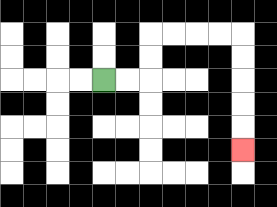{'start': '[4, 3]', 'end': '[10, 6]', 'path_directions': 'R,R,U,U,R,R,R,R,D,D,D,D,D', 'path_coordinates': '[[4, 3], [5, 3], [6, 3], [6, 2], [6, 1], [7, 1], [8, 1], [9, 1], [10, 1], [10, 2], [10, 3], [10, 4], [10, 5], [10, 6]]'}